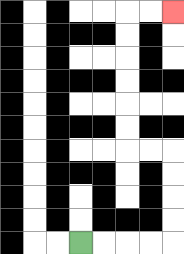{'start': '[3, 10]', 'end': '[7, 0]', 'path_directions': 'R,R,R,R,U,U,U,U,L,L,U,U,U,U,U,U,R,R', 'path_coordinates': '[[3, 10], [4, 10], [5, 10], [6, 10], [7, 10], [7, 9], [7, 8], [7, 7], [7, 6], [6, 6], [5, 6], [5, 5], [5, 4], [5, 3], [5, 2], [5, 1], [5, 0], [6, 0], [7, 0]]'}